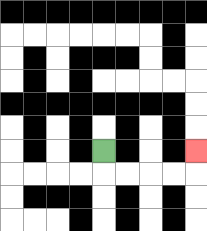{'start': '[4, 6]', 'end': '[8, 6]', 'path_directions': 'D,R,R,R,R,U', 'path_coordinates': '[[4, 6], [4, 7], [5, 7], [6, 7], [7, 7], [8, 7], [8, 6]]'}